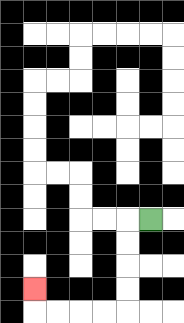{'start': '[6, 9]', 'end': '[1, 12]', 'path_directions': 'L,D,D,D,D,L,L,L,L,U', 'path_coordinates': '[[6, 9], [5, 9], [5, 10], [5, 11], [5, 12], [5, 13], [4, 13], [3, 13], [2, 13], [1, 13], [1, 12]]'}